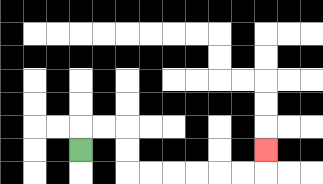{'start': '[3, 6]', 'end': '[11, 6]', 'path_directions': 'U,R,R,D,D,R,R,R,R,R,R,U', 'path_coordinates': '[[3, 6], [3, 5], [4, 5], [5, 5], [5, 6], [5, 7], [6, 7], [7, 7], [8, 7], [9, 7], [10, 7], [11, 7], [11, 6]]'}